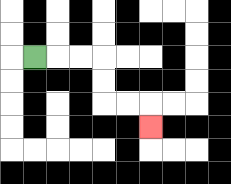{'start': '[1, 2]', 'end': '[6, 5]', 'path_directions': 'R,R,R,D,D,R,R,D', 'path_coordinates': '[[1, 2], [2, 2], [3, 2], [4, 2], [4, 3], [4, 4], [5, 4], [6, 4], [6, 5]]'}